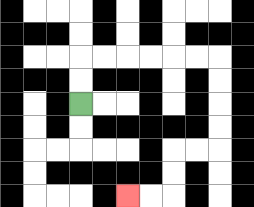{'start': '[3, 4]', 'end': '[5, 8]', 'path_directions': 'U,U,R,R,R,R,R,R,D,D,D,D,L,L,D,D,L,L', 'path_coordinates': '[[3, 4], [3, 3], [3, 2], [4, 2], [5, 2], [6, 2], [7, 2], [8, 2], [9, 2], [9, 3], [9, 4], [9, 5], [9, 6], [8, 6], [7, 6], [7, 7], [7, 8], [6, 8], [5, 8]]'}